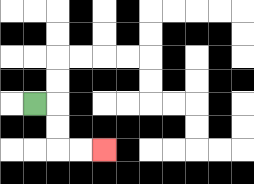{'start': '[1, 4]', 'end': '[4, 6]', 'path_directions': 'R,D,D,R,R', 'path_coordinates': '[[1, 4], [2, 4], [2, 5], [2, 6], [3, 6], [4, 6]]'}